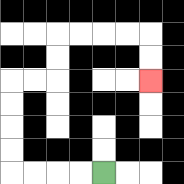{'start': '[4, 7]', 'end': '[6, 3]', 'path_directions': 'L,L,L,L,U,U,U,U,R,R,U,U,R,R,R,R,D,D', 'path_coordinates': '[[4, 7], [3, 7], [2, 7], [1, 7], [0, 7], [0, 6], [0, 5], [0, 4], [0, 3], [1, 3], [2, 3], [2, 2], [2, 1], [3, 1], [4, 1], [5, 1], [6, 1], [6, 2], [6, 3]]'}